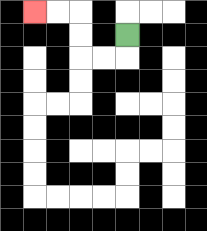{'start': '[5, 1]', 'end': '[1, 0]', 'path_directions': 'D,L,L,U,U,L,L', 'path_coordinates': '[[5, 1], [5, 2], [4, 2], [3, 2], [3, 1], [3, 0], [2, 0], [1, 0]]'}